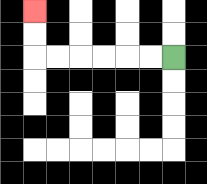{'start': '[7, 2]', 'end': '[1, 0]', 'path_directions': 'L,L,L,L,L,L,U,U', 'path_coordinates': '[[7, 2], [6, 2], [5, 2], [4, 2], [3, 2], [2, 2], [1, 2], [1, 1], [1, 0]]'}